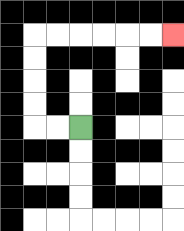{'start': '[3, 5]', 'end': '[7, 1]', 'path_directions': 'L,L,U,U,U,U,R,R,R,R,R,R', 'path_coordinates': '[[3, 5], [2, 5], [1, 5], [1, 4], [1, 3], [1, 2], [1, 1], [2, 1], [3, 1], [4, 1], [5, 1], [6, 1], [7, 1]]'}